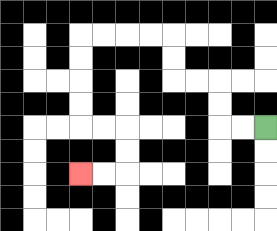{'start': '[11, 5]', 'end': '[3, 7]', 'path_directions': 'L,L,U,U,L,L,U,U,L,L,L,L,D,D,D,D,R,R,D,D,L,L', 'path_coordinates': '[[11, 5], [10, 5], [9, 5], [9, 4], [9, 3], [8, 3], [7, 3], [7, 2], [7, 1], [6, 1], [5, 1], [4, 1], [3, 1], [3, 2], [3, 3], [3, 4], [3, 5], [4, 5], [5, 5], [5, 6], [5, 7], [4, 7], [3, 7]]'}